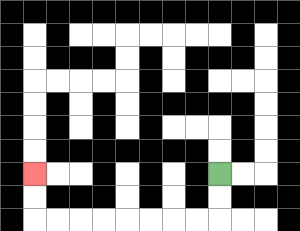{'start': '[9, 7]', 'end': '[1, 7]', 'path_directions': 'D,D,L,L,L,L,L,L,L,L,U,U', 'path_coordinates': '[[9, 7], [9, 8], [9, 9], [8, 9], [7, 9], [6, 9], [5, 9], [4, 9], [3, 9], [2, 9], [1, 9], [1, 8], [1, 7]]'}